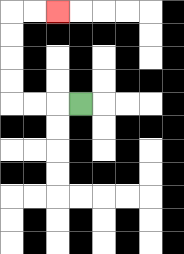{'start': '[3, 4]', 'end': '[2, 0]', 'path_directions': 'L,L,L,U,U,U,U,R,R', 'path_coordinates': '[[3, 4], [2, 4], [1, 4], [0, 4], [0, 3], [0, 2], [0, 1], [0, 0], [1, 0], [2, 0]]'}